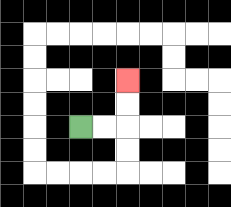{'start': '[3, 5]', 'end': '[5, 3]', 'path_directions': 'R,R,U,U', 'path_coordinates': '[[3, 5], [4, 5], [5, 5], [5, 4], [5, 3]]'}